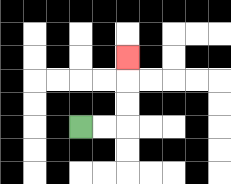{'start': '[3, 5]', 'end': '[5, 2]', 'path_directions': 'R,R,U,U,U', 'path_coordinates': '[[3, 5], [4, 5], [5, 5], [5, 4], [5, 3], [5, 2]]'}